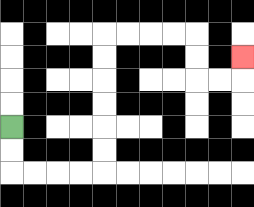{'start': '[0, 5]', 'end': '[10, 2]', 'path_directions': 'D,D,R,R,R,R,U,U,U,U,U,U,R,R,R,R,D,D,R,R,U', 'path_coordinates': '[[0, 5], [0, 6], [0, 7], [1, 7], [2, 7], [3, 7], [4, 7], [4, 6], [4, 5], [4, 4], [4, 3], [4, 2], [4, 1], [5, 1], [6, 1], [7, 1], [8, 1], [8, 2], [8, 3], [9, 3], [10, 3], [10, 2]]'}